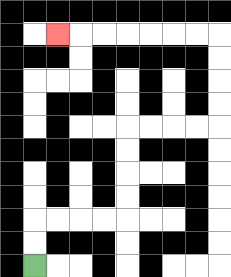{'start': '[1, 11]', 'end': '[2, 1]', 'path_directions': 'U,U,R,R,R,R,U,U,U,U,R,R,R,R,U,U,U,U,L,L,L,L,L,L,L', 'path_coordinates': '[[1, 11], [1, 10], [1, 9], [2, 9], [3, 9], [4, 9], [5, 9], [5, 8], [5, 7], [5, 6], [5, 5], [6, 5], [7, 5], [8, 5], [9, 5], [9, 4], [9, 3], [9, 2], [9, 1], [8, 1], [7, 1], [6, 1], [5, 1], [4, 1], [3, 1], [2, 1]]'}